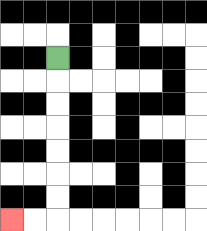{'start': '[2, 2]', 'end': '[0, 9]', 'path_directions': 'D,D,D,D,D,D,D,L,L', 'path_coordinates': '[[2, 2], [2, 3], [2, 4], [2, 5], [2, 6], [2, 7], [2, 8], [2, 9], [1, 9], [0, 9]]'}